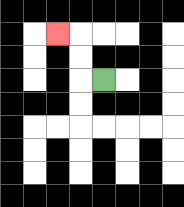{'start': '[4, 3]', 'end': '[2, 1]', 'path_directions': 'L,U,U,L', 'path_coordinates': '[[4, 3], [3, 3], [3, 2], [3, 1], [2, 1]]'}